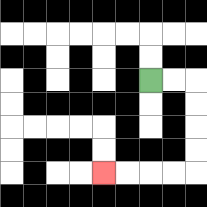{'start': '[6, 3]', 'end': '[4, 7]', 'path_directions': 'R,R,D,D,D,D,L,L,L,L', 'path_coordinates': '[[6, 3], [7, 3], [8, 3], [8, 4], [8, 5], [8, 6], [8, 7], [7, 7], [6, 7], [5, 7], [4, 7]]'}